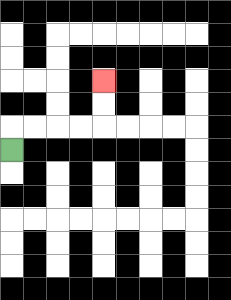{'start': '[0, 6]', 'end': '[4, 3]', 'path_directions': 'U,R,R,R,R,U,U', 'path_coordinates': '[[0, 6], [0, 5], [1, 5], [2, 5], [3, 5], [4, 5], [4, 4], [4, 3]]'}